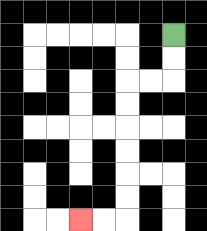{'start': '[7, 1]', 'end': '[3, 9]', 'path_directions': 'D,D,L,L,D,D,D,D,D,D,L,L', 'path_coordinates': '[[7, 1], [7, 2], [7, 3], [6, 3], [5, 3], [5, 4], [5, 5], [5, 6], [5, 7], [5, 8], [5, 9], [4, 9], [3, 9]]'}